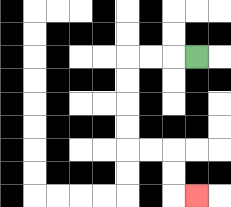{'start': '[8, 2]', 'end': '[8, 8]', 'path_directions': 'L,L,L,D,D,D,D,R,R,D,D,R', 'path_coordinates': '[[8, 2], [7, 2], [6, 2], [5, 2], [5, 3], [5, 4], [5, 5], [5, 6], [6, 6], [7, 6], [7, 7], [7, 8], [8, 8]]'}